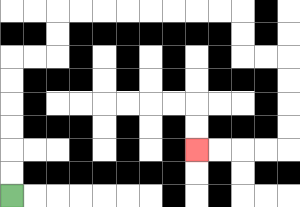{'start': '[0, 8]', 'end': '[8, 6]', 'path_directions': 'U,U,U,U,U,U,R,R,U,U,R,R,R,R,R,R,R,R,D,D,R,R,D,D,D,D,L,L,L,L', 'path_coordinates': '[[0, 8], [0, 7], [0, 6], [0, 5], [0, 4], [0, 3], [0, 2], [1, 2], [2, 2], [2, 1], [2, 0], [3, 0], [4, 0], [5, 0], [6, 0], [7, 0], [8, 0], [9, 0], [10, 0], [10, 1], [10, 2], [11, 2], [12, 2], [12, 3], [12, 4], [12, 5], [12, 6], [11, 6], [10, 6], [9, 6], [8, 6]]'}